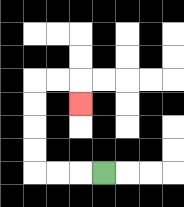{'start': '[4, 7]', 'end': '[3, 4]', 'path_directions': 'L,L,L,U,U,U,U,R,R,D', 'path_coordinates': '[[4, 7], [3, 7], [2, 7], [1, 7], [1, 6], [1, 5], [1, 4], [1, 3], [2, 3], [3, 3], [3, 4]]'}